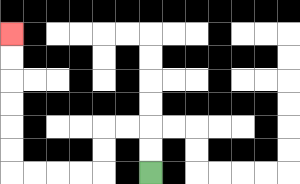{'start': '[6, 7]', 'end': '[0, 1]', 'path_directions': 'U,U,L,L,D,D,L,L,L,L,U,U,U,U,U,U', 'path_coordinates': '[[6, 7], [6, 6], [6, 5], [5, 5], [4, 5], [4, 6], [4, 7], [3, 7], [2, 7], [1, 7], [0, 7], [0, 6], [0, 5], [0, 4], [0, 3], [0, 2], [0, 1]]'}